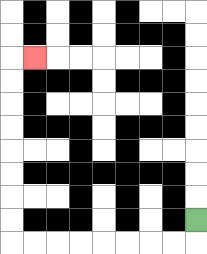{'start': '[8, 9]', 'end': '[1, 2]', 'path_directions': 'D,L,L,L,L,L,L,L,L,U,U,U,U,U,U,U,U,R', 'path_coordinates': '[[8, 9], [8, 10], [7, 10], [6, 10], [5, 10], [4, 10], [3, 10], [2, 10], [1, 10], [0, 10], [0, 9], [0, 8], [0, 7], [0, 6], [0, 5], [0, 4], [0, 3], [0, 2], [1, 2]]'}